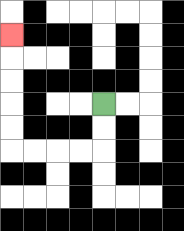{'start': '[4, 4]', 'end': '[0, 1]', 'path_directions': 'D,D,L,L,L,L,U,U,U,U,U', 'path_coordinates': '[[4, 4], [4, 5], [4, 6], [3, 6], [2, 6], [1, 6], [0, 6], [0, 5], [0, 4], [0, 3], [0, 2], [0, 1]]'}